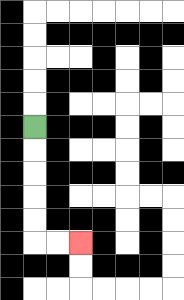{'start': '[1, 5]', 'end': '[3, 10]', 'path_directions': 'D,D,D,D,D,R,R', 'path_coordinates': '[[1, 5], [1, 6], [1, 7], [1, 8], [1, 9], [1, 10], [2, 10], [3, 10]]'}